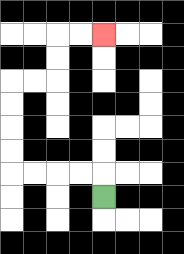{'start': '[4, 8]', 'end': '[4, 1]', 'path_directions': 'U,L,L,L,L,U,U,U,U,R,R,U,U,R,R', 'path_coordinates': '[[4, 8], [4, 7], [3, 7], [2, 7], [1, 7], [0, 7], [0, 6], [0, 5], [0, 4], [0, 3], [1, 3], [2, 3], [2, 2], [2, 1], [3, 1], [4, 1]]'}